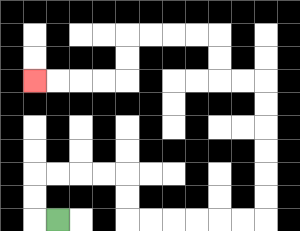{'start': '[2, 9]', 'end': '[1, 3]', 'path_directions': 'L,U,U,R,R,R,R,D,D,R,R,R,R,R,R,U,U,U,U,U,U,L,L,U,U,L,L,L,L,D,D,L,L,L,L', 'path_coordinates': '[[2, 9], [1, 9], [1, 8], [1, 7], [2, 7], [3, 7], [4, 7], [5, 7], [5, 8], [5, 9], [6, 9], [7, 9], [8, 9], [9, 9], [10, 9], [11, 9], [11, 8], [11, 7], [11, 6], [11, 5], [11, 4], [11, 3], [10, 3], [9, 3], [9, 2], [9, 1], [8, 1], [7, 1], [6, 1], [5, 1], [5, 2], [5, 3], [4, 3], [3, 3], [2, 3], [1, 3]]'}